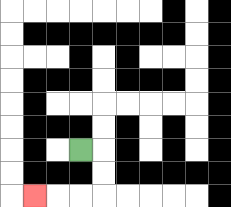{'start': '[3, 6]', 'end': '[1, 8]', 'path_directions': 'R,D,D,L,L,L', 'path_coordinates': '[[3, 6], [4, 6], [4, 7], [4, 8], [3, 8], [2, 8], [1, 8]]'}